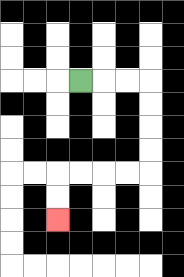{'start': '[3, 3]', 'end': '[2, 9]', 'path_directions': 'R,R,R,D,D,D,D,L,L,L,L,D,D', 'path_coordinates': '[[3, 3], [4, 3], [5, 3], [6, 3], [6, 4], [6, 5], [6, 6], [6, 7], [5, 7], [4, 7], [3, 7], [2, 7], [2, 8], [2, 9]]'}